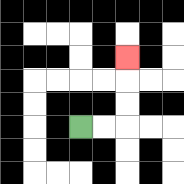{'start': '[3, 5]', 'end': '[5, 2]', 'path_directions': 'R,R,U,U,U', 'path_coordinates': '[[3, 5], [4, 5], [5, 5], [5, 4], [5, 3], [5, 2]]'}